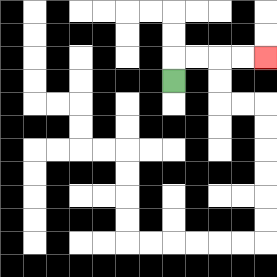{'start': '[7, 3]', 'end': '[11, 2]', 'path_directions': 'U,R,R,R,R', 'path_coordinates': '[[7, 3], [7, 2], [8, 2], [9, 2], [10, 2], [11, 2]]'}